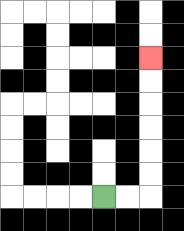{'start': '[4, 8]', 'end': '[6, 2]', 'path_directions': 'R,R,U,U,U,U,U,U', 'path_coordinates': '[[4, 8], [5, 8], [6, 8], [6, 7], [6, 6], [6, 5], [6, 4], [6, 3], [6, 2]]'}